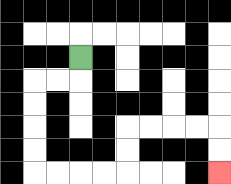{'start': '[3, 2]', 'end': '[9, 7]', 'path_directions': 'D,L,L,D,D,D,D,R,R,R,R,U,U,R,R,R,R,D,D', 'path_coordinates': '[[3, 2], [3, 3], [2, 3], [1, 3], [1, 4], [1, 5], [1, 6], [1, 7], [2, 7], [3, 7], [4, 7], [5, 7], [5, 6], [5, 5], [6, 5], [7, 5], [8, 5], [9, 5], [9, 6], [9, 7]]'}